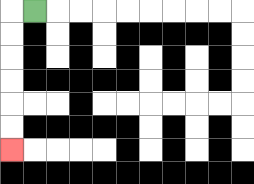{'start': '[1, 0]', 'end': '[0, 6]', 'path_directions': 'L,D,D,D,D,D,D', 'path_coordinates': '[[1, 0], [0, 0], [0, 1], [0, 2], [0, 3], [0, 4], [0, 5], [0, 6]]'}